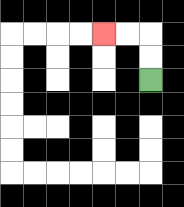{'start': '[6, 3]', 'end': '[4, 1]', 'path_directions': 'U,U,L,L', 'path_coordinates': '[[6, 3], [6, 2], [6, 1], [5, 1], [4, 1]]'}